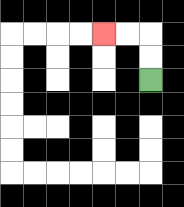{'start': '[6, 3]', 'end': '[4, 1]', 'path_directions': 'U,U,L,L', 'path_coordinates': '[[6, 3], [6, 2], [6, 1], [5, 1], [4, 1]]'}